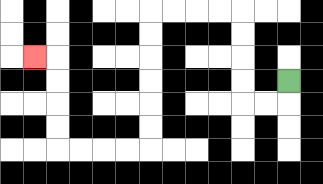{'start': '[12, 3]', 'end': '[1, 2]', 'path_directions': 'D,L,L,U,U,U,U,L,L,L,L,D,D,D,D,D,D,L,L,L,L,U,U,U,U,L', 'path_coordinates': '[[12, 3], [12, 4], [11, 4], [10, 4], [10, 3], [10, 2], [10, 1], [10, 0], [9, 0], [8, 0], [7, 0], [6, 0], [6, 1], [6, 2], [6, 3], [6, 4], [6, 5], [6, 6], [5, 6], [4, 6], [3, 6], [2, 6], [2, 5], [2, 4], [2, 3], [2, 2], [1, 2]]'}